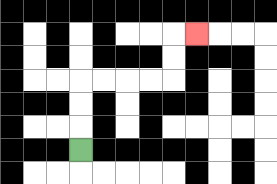{'start': '[3, 6]', 'end': '[8, 1]', 'path_directions': 'U,U,U,R,R,R,R,U,U,R', 'path_coordinates': '[[3, 6], [3, 5], [3, 4], [3, 3], [4, 3], [5, 3], [6, 3], [7, 3], [7, 2], [7, 1], [8, 1]]'}